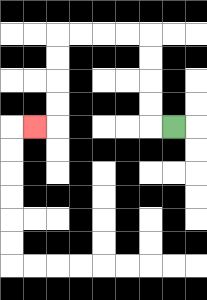{'start': '[7, 5]', 'end': '[1, 5]', 'path_directions': 'L,U,U,U,U,L,L,L,L,D,D,D,D,L', 'path_coordinates': '[[7, 5], [6, 5], [6, 4], [6, 3], [6, 2], [6, 1], [5, 1], [4, 1], [3, 1], [2, 1], [2, 2], [2, 3], [2, 4], [2, 5], [1, 5]]'}